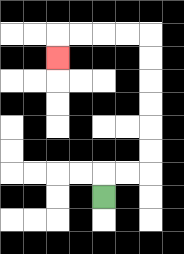{'start': '[4, 8]', 'end': '[2, 2]', 'path_directions': 'U,R,R,U,U,U,U,U,U,L,L,L,L,D', 'path_coordinates': '[[4, 8], [4, 7], [5, 7], [6, 7], [6, 6], [6, 5], [6, 4], [6, 3], [6, 2], [6, 1], [5, 1], [4, 1], [3, 1], [2, 1], [2, 2]]'}